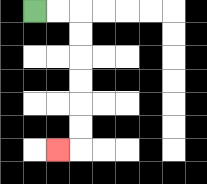{'start': '[1, 0]', 'end': '[2, 6]', 'path_directions': 'R,R,D,D,D,D,D,D,L', 'path_coordinates': '[[1, 0], [2, 0], [3, 0], [3, 1], [3, 2], [3, 3], [3, 4], [3, 5], [3, 6], [2, 6]]'}